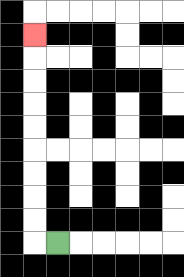{'start': '[2, 10]', 'end': '[1, 1]', 'path_directions': 'L,U,U,U,U,U,U,U,U,U', 'path_coordinates': '[[2, 10], [1, 10], [1, 9], [1, 8], [1, 7], [1, 6], [1, 5], [1, 4], [1, 3], [1, 2], [1, 1]]'}